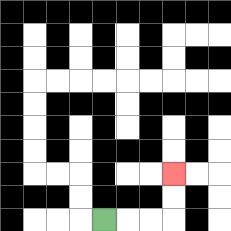{'start': '[4, 9]', 'end': '[7, 7]', 'path_directions': 'R,R,R,U,U', 'path_coordinates': '[[4, 9], [5, 9], [6, 9], [7, 9], [7, 8], [7, 7]]'}